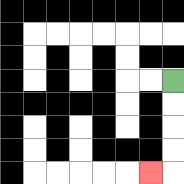{'start': '[7, 3]', 'end': '[6, 7]', 'path_directions': 'D,D,D,D,L', 'path_coordinates': '[[7, 3], [7, 4], [7, 5], [7, 6], [7, 7], [6, 7]]'}